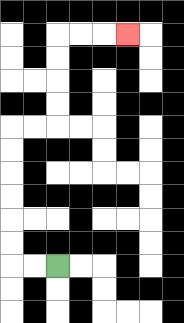{'start': '[2, 11]', 'end': '[5, 1]', 'path_directions': 'L,L,U,U,U,U,U,U,R,R,U,U,U,U,R,R,R', 'path_coordinates': '[[2, 11], [1, 11], [0, 11], [0, 10], [0, 9], [0, 8], [0, 7], [0, 6], [0, 5], [1, 5], [2, 5], [2, 4], [2, 3], [2, 2], [2, 1], [3, 1], [4, 1], [5, 1]]'}